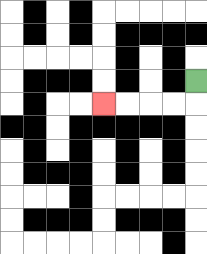{'start': '[8, 3]', 'end': '[4, 4]', 'path_directions': 'D,L,L,L,L', 'path_coordinates': '[[8, 3], [8, 4], [7, 4], [6, 4], [5, 4], [4, 4]]'}